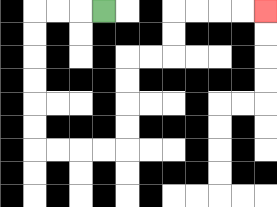{'start': '[4, 0]', 'end': '[11, 0]', 'path_directions': 'L,L,L,D,D,D,D,D,D,R,R,R,R,U,U,U,U,R,R,U,U,R,R,R,R', 'path_coordinates': '[[4, 0], [3, 0], [2, 0], [1, 0], [1, 1], [1, 2], [1, 3], [1, 4], [1, 5], [1, 6], [2, 6], [3, 6], [4, 6], [5, 6], [5, 5], [5, 4], [5, 3], [5, 2], [6, 2], [7, 2], [7, 1], [7, 0], [8, 0], [9, 0], [10, 0], [11, 0]]'}